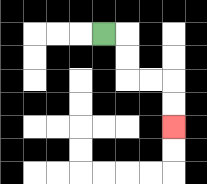{'start': '[4, 1]', 'end': '[7, 5]', 'path_directions': 'R,D,D,R,R,D,D', 'path_coordinates': '[[4, 1], [5, 1], [5, 2], [5, 3], [6, 3], [7, 3], [7, 4], [7, 5]]'}